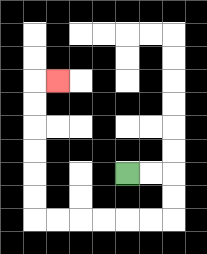{'start': '[5, 7]', 'end': '[2, 3]', 'path_directions': 'R,R,D,D,L,L,L,L,L,L,U,U,U,U,U,U,R', 'path_coordinates': '[[5, 7], [6, 7], [7, 7], [7, 8], [7, 9], [6, 9], [5, 9], [4, 9], [3, 9], [2, 9], [1, 9], [1, 8], [1, 7], [1, 6], [1, 5], [1, 4], [1, 3], [2, 3]]'}